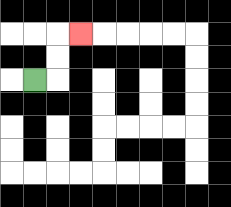{'start': '[1, 3]', 'end': '[3, 1]', 'path_directions': 'R,U,U,R', 'path_coordinates': '[[1, 3], [2, 3], [2, 2], [2, 1], [3, 1]]'}